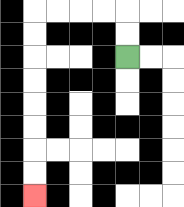{'start': '[5, 2]', 'end': '[1, 8]', 'path_directions': 'U,U,L,L,L,L,D,D,D,D,D,D,D,D', 'path_coordinates': '[[5, 2], [5, 1], [5, 0], [4, 0], [3, 0], [2, 0], [1, 0], [1, 1], [1, 2], [1, 3], [1, 4], [1, 5], [1, 6], [1, 7], [1, 8]]'}